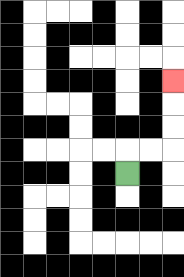{'start': '[5, 7]', 'end': '[7, 3]', 'path_directions': 'U,R,R,U,U,U', 'path_coordinates': '[[5, 7], [5, 6], [6, 6], [7, 6], [7, 5], [7, 4], [7, 3]]'}